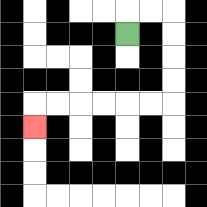{'start': '[5, 1]', 'end': '[1, 5]', 'path_directions': 'U,R,R,D,D,D,D,L,L,L,L,L,L,D', 'path_coordinates': '[[5, 1], [5, 0], [6, 0], [7, 0], [7, 1], [7, 2], [7, 3], [7, 4], [6, 4], [5, 4], [4, 4], [3, 4], [2, 4], [1, 4], [1, 5]]'}